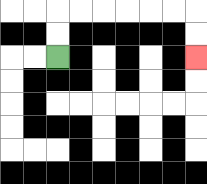{'start': '[2, 2]', 'end': '[8, 2]', 'path_directions': 'U,U,R,R,R,R,R,R,D,D', 'path_coordinates': '[[2, 2], [2, 1], [2, 0], [3, 0], [4, 0], [5, 0], [6, 0], [7, 0], [8, 0], [8, 1], [8, 2]]'}